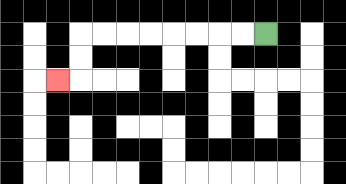{'start': '[11, 1]', 'end': '[2, 3]', 'path_directions': 'L,L,L,L,L,L,L,L,D,D,L', 'path_coordinates': '[[11, 1], [10, 1], [9, 1], [8, 1], [7, 1], [6, 1], [5, 1], [4, 1], [3, 1], [3, 2], [3, 3], [2, 3]]'}